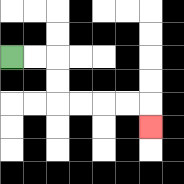{'start': '[0, 2]', 'end': '[6, 5]', 'path_directions': 'R,R,D,D,R,R,R,R,D', 'path_coordinates': '[[0, 2], [1, 2], [2, 2], [2, 3], [2, 4], [3, 4], [4, 4], [5, 4], [6, 4], [6, 5]]'}